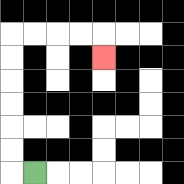{'start': '[1, 7]', 'end': '[4, 2]', 'path_directions': 'L,U,U,U,U,U,U,R,R,R,R,D', 'path_coordinates': '[[1, 7], [0, 7], [0, 6], [0, 5], [0, 4], [0, 3], [0, 2], [0, 1], [1, 1], [2, 1], [3, 1], [4, 1], [4, 2]]'}